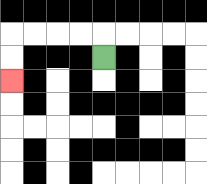{'start': '[4, 2]', 'end': '[0, 3]', 'path_directions': 'U,L,L,L,L,D,D', 'path_coordinates': '[[4, 2], [4, 1], [3, 1], [2, 1], [1, 1], [0, 1], [0, 2], [0, 3]]'}